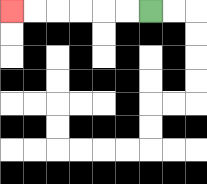{'start': '[6, 0]', 'end': '[0, 0]', 'path_directions': 'L,L,L,L,L,L', 'path_coordinates': '[[6, 0], [5, 0], [4, 0], [3, 0], [2, 0], [1, 0], [0, 0]]'}